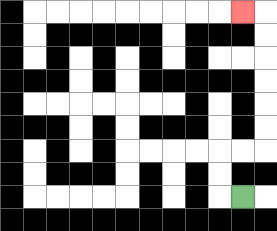{'start': '[10, 8]', 'end': '[10, 0]', 'path_directions': 'L,U,U,R,R,U,U,U,U,U,U,L', 'path_coordinates': '[[10, 8], [9, 8], [9, 7], [9, 6], [10, 6], [11, 6], [11, 5], [11, 4], [11, 3], [11, 2], [11, 1], [11, 0], [10, 0]]'}